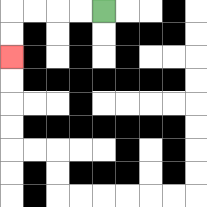{'start': '[4, 0]', 'end': '[0, 2]', 'path_directions': 'L,L,L,L,D,D', 'path_coordinates': '[[4, 0], [3, 0], [2, 0], [1, 0], [0, 0], [0, 1], [0, 2]]'}